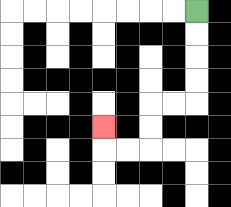{'start': '[8, 0]', 'end': '[4, 5]', 'path_directions': 'D,D,D,D,L,L,D,D,L,L,U', 'path_coordinates': '[[8, 0], [8, 1], [8, 2], [8, 3], [8, 4], [7, 4], [6, 4], [6, 5], [6, 6], [5, 6], [4, 6], [4, 5]]'}